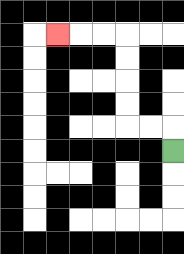{'start': '[7, 6]', 'end': '[2, 1]', 'path_directions': 'U,L,L,U,U,U,U,L,L,L', 'path_coordinates': '[[7, 6], [7, 5], [6, 5], [5, 5], [5, 4], [5, 3], [5, 2], [5, 1], [4, 1], [3, 1], [2, 1]]'}